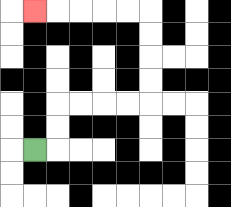{'start': '[1, 6]', 'end': '[1, 0]', 'path_directions': 'R,U,U,R,R,R,R,U,U,U,U,L,L,L,L,L', 'path_coordinates': '[[1, 6], [2, 6], [2, 5], [2, 4], [3, 4], [4, 4], [5, 4], [6, 4], [6, 3], [6, 2], [6, 1], [6, 0], [5, 0], [4, 0], [3, 0], [2, 0], [1, 0]]'}